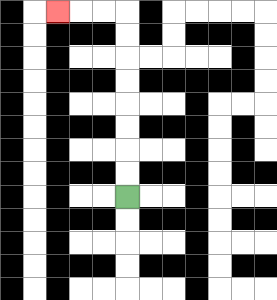{'start': '[5, 8]', 'end': '[2, 0]', 'path_directions': 'U,U,U,U,U,U,U,U,L,L,L', 'path_coordinates': '[[5, 8], [5, 7], [5, 6], [5, 5], [5, 4], [5, 3], [5, 2], [5, 1], [5, 0], [4, 0], [3, 0], [2, 0]]'}